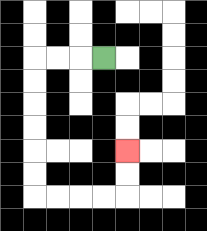{'start': '[4, 2]', 'end': '[5, 6]', 'path_directions': 'L,L,L,D,D,D,D,D,D,R,R,R,R,U,U', 'path_coordinates': '[[4, 2], [3, 2], [2, 2], [1, 2], [1, 3], [1, 4], [1, 5], [1, 6], [1, 7], [1, 8], [2, 8], [3, 8], [4, 8], [5, 8], [5, 7], [5, 6]]'}